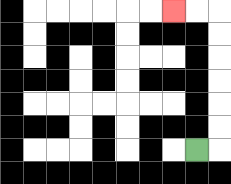{'start': '[8, 6]', 'end': '[7, 0]', 'path_directions': 'R,U,U,U,U,U,U,L,L', 'path_coordinates': '[[8, 6], [9, 6], [9, 5], [9, 4], [9, 3], [9, 2], [9, 1], [9, 0], [8, 0], [7, 0]]'}